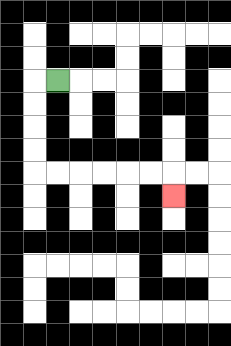{'start': '[2, 3]', 'end': '[7, 8]', 'path_directions': 'L,D,D,D,D,R,R,R,R,R,R,D', 'path_coordinates': '[[2, 3], [1, 3], [1, 4], [1, 5], [1, 6], [1, 7], [2, 7], [3, 7], [4, 7], [5, 7], [6, 7], [7, 7], [7, 8]]'}